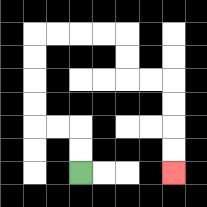{'start': '[3, 7]', 'end': '[7, 7]', 'path_directions': 'U,U,L,L,U,U,U,U,R,R,R,R,D,D,R,R,D,D,D,D', 'path_coordinates': '[[3, 7], [3, 6], [3, 5], [2, 5], [1, 5], [1, 4], [1, 3], [1, 2], [1, 1], [2, 1], [3, 1], [4, 1], [5, 1], [5, 2], [5, 3], [6, 3], [7, 3], [7, 4], [7, 5], [7, 6], [7, 7]]'}